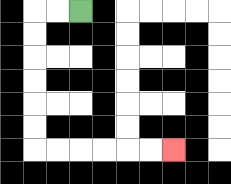{'start': '[3, 0]', 'end': '[7, 6]', 'path_directions': 'L,L,D,D,D,D,D,D,R,R,R,R,R,R', 'path_coordinates': '[[3, 0], [2, 0], [1, 0], [1, 1], [1, 2], [1, 3], [1, 4], [1, 5], [1, 6], [2, 6], [3, 6], [4, 6], [5, 6], [6, 6], [7, 6]]'}